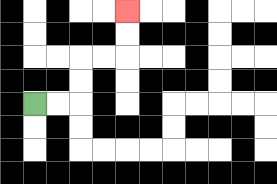{'start': '[1, 4]', 'end': '[5, 0]', 'path_directions': 'R,R,U,U,R,R,U,U', 'path_coordinates': '[[1, 4], [2, 4], [3, 4], [3, 3], [3, 2], [4, 2], [5, 2], [5, 1], [5, 0]]'}